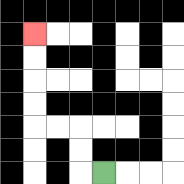{'start': '[4, 7]', 'end': '[1, 1]', 'path_directions': 'L,U,U,L,L,U,U,U,U', 'path_coordinates': '[[4, 7], [3, 7], [3, 6], [3, 5], [2, 5], [1, 5], [1, 4], [1, 3], [1, 2], [1, 1]]'}